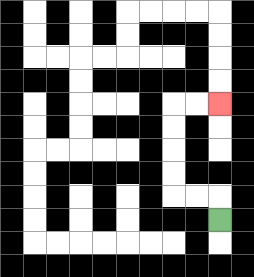{'start': '[9, 9]', 'end': '[9, 4]', 'path_directions': 'U,L,L,U,U,U,U,R,R', 'path_coordinates': '[[9, 9], [9, 8], [8, 8], [7, 8], [7, 7], [7, 6], [7, 5], [7, 4], [8, 4], [9, 4]]'}